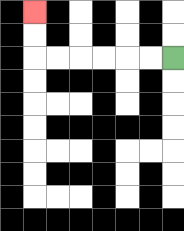{'start': '[7, 2]', 'end': '[1, 0]', 'path_directions': 'L,L,L,L,L,L,U,U', 'path_coordinates': '[[7, 2], [6, 2], [5, 2], [4, 2], [3, 2], [2, 2], [1, 2], [1, 1], [1, 0]]'}